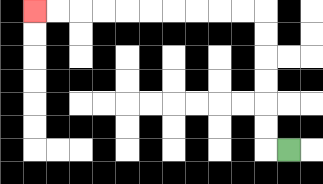{'start': '[12, 6]', 'end': '[1, 0]', 'path_directions': 'L,U,U,U,U,U,U,L,L,L,L,L,L,L,L,L,L', 'path_coordinates': '[[12, 6], [11, 6], [11, 5], [11, 4], [11, 3], [11, 2], [11, 1], [11, 0], [10, 0], [9, 0], [8, 0], [7, 0], [6, 0], [5, 0], [4, 0], [3, 0], [2, 0], [1, 0]]'}